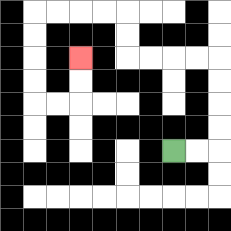{'start': '[7, 6]', 'end': '[3, 2]', 'path_directions': 'R,R,U,U,U,U,L,L,L,L,U,U,L,L,L,L,D,D,D,D,R,R,U,U', 'path_coordinates': '[[7, 6], [8, 6], [9, 6], [9, 5], [9, 4], [9, 3], [9, 2], [8, 2], [7, 2], [6, 2], [5, 2], [5, 1], [5, 0], [4, 0], [3, 0], [2, 0], [1, 0], [1, 1], [1, 2], [1, 3], [1, 4], [2, 4], [3, 4], [3, 3], [3, 2]]'}